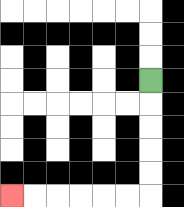{'start': '[6, 3]', 'end': '[0, 8]', 'path_directions': 'D,D,D,D,D,L,L,L,L,L,L', 'path_coordinates': '[[6, 3], [6, 4], [6, 5], [6, 6], [6, 7], [6, 8], [5, 8], [4, 8], [3, 8], [2, 8], [1, 8], [0, 8]]'}